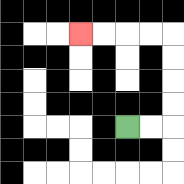{'start': '[5, 5]', 'end': '[3, 1]', 'path_directions': 'R,R,U,U,U,U,L,L,L,L', 'path_coordinates': '[[5, 5], [6, 5], [7, 5], [7, 4], [7, 3], [7, 2], [7, 1], [6, 1], [5, 1], [4, 1], [3, 1]]'}